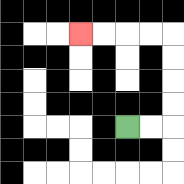{'start': '[5, 5]', 'end': '[3, 1]', 'path_directions': 'R,R,U,U,U,U,L,L,L,L', 'path_coordinates': '[[5, 5], [6, 5], [7, 5], [7, 4], [7, 3], [7, 2], [7, 1], [6, 1], [5, 1], [4, 1], [3, 1]]'}